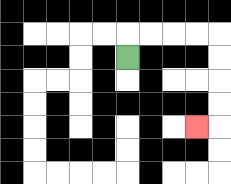{'start': '[5, 2]', 'end': '[8, 5]', 'path_directions': 'U,R,R,R,R,D,D,D,D,L', 'path_coordinates': '[[5, 2], [5, 1], [6, 1], [7, 1], [8, 1], [9, 1], [9, 2], [9, 3], [9, 4], [9, 5], [8, 5]]'}